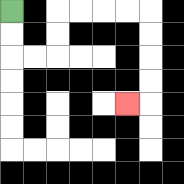{'start': '[0, 0]', 'end': '[5, 4]', 'path_directions': 'D,D,R,R,U,U,R,R,R,R,D,D,D,D,L', 'path_coordinates': '[[0, 0], [0, 1], [0, 2], [1, 2], [2, 2], [2, 1], [2, 0], [3, 0], [4, 0], [5, 0], [6, 0], [6, 1], [6, 2], [6, 3], [6, 4], [5, 4]]'}